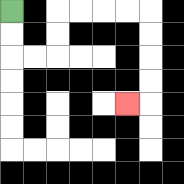{'start': '[0, 0]', 'end': '[5, 4]', 'path_directions': 'D,D,R,R,U,U,R,R,R,R,D,D,D,D,L', 'path_coordinates': '[[0, 0], [0, 1], [0, 2], [1, 2], [2, 2], [2, 1], [2, 0], [3, 0], [4, 0], [5, 0], [6, 0], [6, 1], [6, 2], [6, 3], [6, 4], [5, 4]]'}